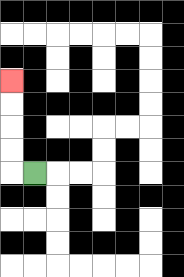{'start': '[1, 7]', 'end': '[0, 3]', 'path_directions': 'L,U,U,U,U', 'path_coordinates': '[[1, 7], [0, 7], [0, 6], [0, 5], [0, 4], [0, 3]]'}